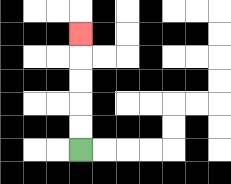{'start': '[3, 6]', 'end': '[3, 1]', 'path_directions': 'U,U,U,U,U', 'path_coordinates': '[[3, 6], [3, 5], [3, 4], [3, 3], [3, 2], [3, 1]]'}